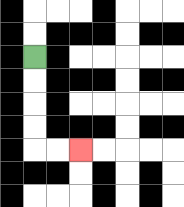{'start': '[1, 2]', 'end': '[3, 6]', 'path_directions': 'D,D,D,D,R,R', 'path_coordinates': '[[1, 2], [1, 3], [1, 4], [1, 5], [1, 6], [2, 6], [3, 6]]'}